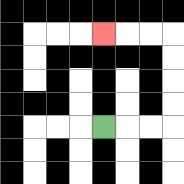{'start': '[4, 5]', 'end': '[4, 1]', 'path_directions': 'R,R,R,U,U,U,U,L,L,L', 'path_coordinates': '[[4, 5], [5, 5], [6, 5], [7, 5], [7, 4], [7, 3], [7, 2], [7, 1], [6, 1], [5, 1], [4, 1]]'}